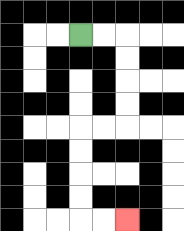{'start': '[3, 1]', 'end': '[5, 9]', 'path_directions': 'R,R,D,D,D,D,L,L,D,D,D,D,R,R', 'path_coordinates': '[[3, 1], [4, 1], [5, 1], [5, 2], [5, 3], [5, 4], [5, 5], [4, 5], [3, 5], [3, 6], [3, 7], [3, 8], [3, 9], [4, 9], [5, 9]]'}